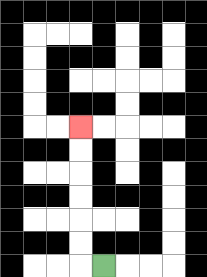{'start': '[4, 11]', 'end': '[3, 5]', 'path_directions': 'L,U,U,U,U,U,U', 'path_coordinates': '[[4, 11], [3, 11], [3, 10], [3, 9], [3, 8], [3, 7], [3, 6], [3, 5]]'}